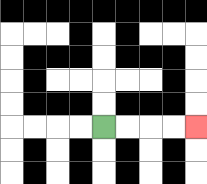{'start': '[4, 5]', 'end': '[8, 5]', 'path_directions': 'R,R,R,R', 'path_coordinates': '[[4, 5], [5, 5], [6, 5], [7, 5], [8, 5]]'}